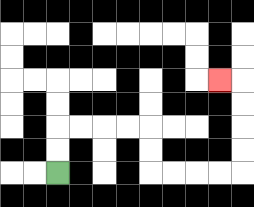{'start': '[2, 7]', 'end': '[9, 3]', 'path_directions': 'U,U,R,R,R,R,D,D,R,R,R,R,U,U,U,U,L', 'path_coordinates': '[[2, 7], [2, 6], [2, 5], [3, 5], [4, 5], [5, 5], [6, 5], [6, 6], [6, 7], [7, 7], [8, 7], [9, 7], [10, 7], [10, 6], [10, 5], [10, 4], [10, 3], [9, 3]]'}